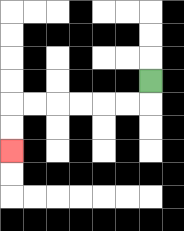{'start': '[6, 3]', 'end': '[0, 6]', 'path_directions': 'D,L,L,L,L,L,L,D,D', 'path_coordinates': '[[6, 3], [6, 4], [5, 4], [4, 4], [3, 4], [2, 4], [1, 4], [0, 4], [0, 5], [0, 6]]'}